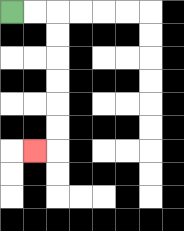{'start': '[0, 0]', 'end': '[1, 6]', 'path_directions': 'R,R,D,D,D,D,D,D,L', 'path_coordinates': '[[0, 0], [1, 0], [2, 0], [2, 1], [2, 2], [2, 3], [2, 4], [2, 5], [2, 6], [1, 6]]'}